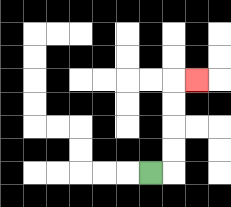{'start': '[6, 7]', 'end': '[8, 3]', 'path_directions': 'R,U,U,U,U,R', 'path_coordinates': '[[6, 7], [7, 7], [7, 6], [7, 5], [7, 4], [7, 3], [8, 3]]'}